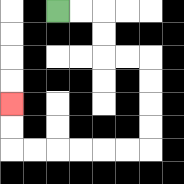{'start': '[2, 0]', 'end': '[0, 4]', 'path_directions': 'R,R,D,D,R,R,D,D,D,D,L,L,L,L,L,L,U,U', 'path_coordinates': '[[2, 0], [3, 0], [4, 0], [4, 1], [4, 2], [5, 2], [6, 2], [6, 3], [6, 4], [6, 5], [6, 6], [5, 6], [4, 6], [3, 6], [2, 6], [1, 6], [0, 6], [0, 5], [0, 4]]'}